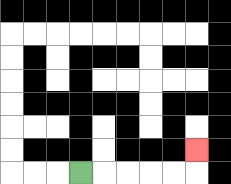{'start': '[3, 7]', 'end': '[8, 6]', 'path_directions': 'R,R,R,R,R,U', 'path_coordinates': '[[3, 7], [4, 7], [5, 7], [6, 7], [7, 7], [8, 7], [8, 6]]'}